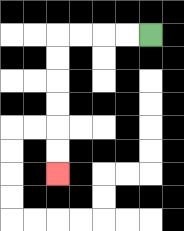{'start': '[6, 1]', 'end': '[2, 7]', 'path_directions': 'L,L,L,L,D,D,D,D,D,D', 'path_coordinates': '[[6, 1], [5, 1], [4, 1], [3, 1], [2, 1], [2, 2], [2, 3], [2, 4], [2, 5], [2, 6], [2, 7]]'}